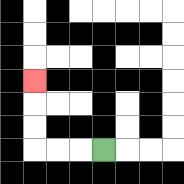{'start': '[4, 6]', 'end': '[1, 3]', 'path_directions': 'L,L,L,U,U,U', 'path_coordinates': '[[4, 6], [3, 6], [2, 6], [1, 6], [1, 5], [1, 4], [1, 3]]'}